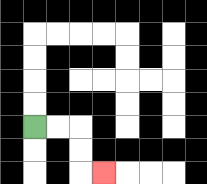{'start': '[1, 5]', 'end': '[4, 7]', 'path_directions': 'R,R,D,D,R', 'path_coordinates': '[[1, 5], [2, 5], [3, 5], [3, 6], [3, 7], [4, 7]]'}